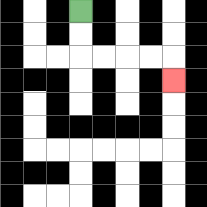{'start': '[3, 0]', 'end': '[7, 3]', 'path_directions': 'D,D,R,R,R,R,D', 'path_coordinates': '[[3, 0], [3, 1], [3, 2], [4, 2], [5, 2], [6, 2], [7, 2], [7, 3]]'}